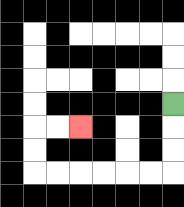{'start': '[7, 4]', 'end': '[3, 5]', 'path_directions': 'D,D,D,L,L,L,L,L,L,U,U,R,R', 'path_coordinates': '[[7, 4], [7, 5], [7, 6], [7, 7], [6, 7], [5, 7], [4, 7], [3, 7], [2, 7], [1, 7], [1, 6], [1, 5], [2, 5], [3, 5]]'}